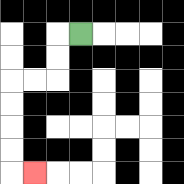{'start': '[3, 1]', 'end': '[1, 7]', 'path_directions': 'L,D,D,L,L,D,D,D,D,R', 'path_coordinates': '[[3, 1], [2, 1], [2, 2], [2, 3], [1, 3], [0, 3], [0, 4], [0, 5], [0, 6], [0, 7], [1, 7]]'}